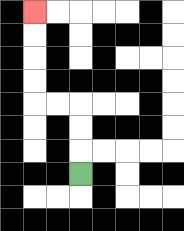{'start': '[3, 7]', 'end': '[1, 0]', 'path_directions': 'U,U,U,L,L,U,U,U,U', 'path_coordinates': '[[3, 7], [3, 6], [3, 5], [3, 4], [2, 4], [1, 4], [1, 3], [1, 2], [1, 1], [1, 0]]'}